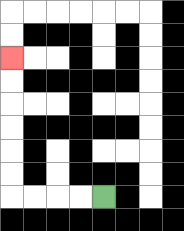{'start': '[4, 8]', 'end': '[0, 2]', 'path_directions': 'L,L,L,L,U,U,U,U,U,U', 'path_coordinates': '[[4, 8], [3, 8], [2, 8], [1, 8], [0, 8], [0, 7], [0, 6], [0, 5], [0, 4], [0, 3], [0, 2]]'}